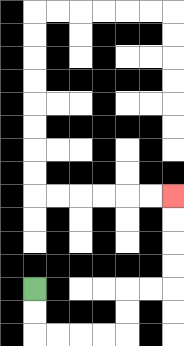{'start': '[1, 12]', 'end': '[7, 8]', 'path_directions': 'D,D,R,R,R,R,U,U,R,R,U,U,U,U', 'path_coordinates': '[[1, 12], [1, 13], [1, 14], [2, 14], [3, 14], [4, 14], [5, 14], [5, 13], [5, 12], [6, 12], [7, 12], [7, 11], [7, 10], [7, 9], [7, 8]]'}